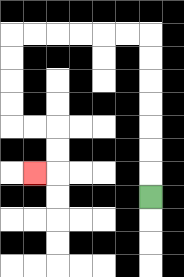{'start': '[6, 8]', 'end': '[1, 7]', 'path_directions': 'U,U,U,U,U,U,U,L,L,L,L,L,L,D,D,D,D,R,R,D,D,L', 'path_coordinates': '[[6, 8], [6, 7], [6, 6], [6, 5], [6, 4], [6, 3], [6, 2], [6, 1], [5, 1], [4, 1], [3, 1], [2, 1], [1, 1], [0, 1], [0, 2], [0, 3], [0, 4], [0, 5], [1, 5], [2, 5], [2, 6], [2, 7], [1, 7]]'}